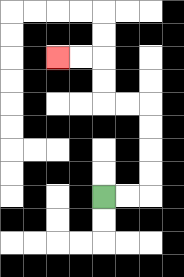{'start': '[4, 8]', 'end': '[2, 2]', 'path_directions': 'R,R,U,U,U,U,L,L,U,U,L,L', 'path_coordinates': '[[4, 8], [5, 8], [6, 8], [6, 7], [6, 6], [6, 5], [6, 4], [5, 4], [4, 4], [4, 3], [4, 2], [3, 2], [2, 2]]'}